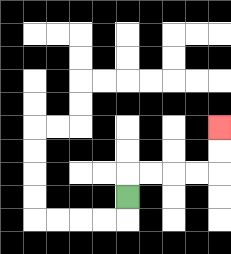{'start': '[5, 8]', 'end': '[9, 5]', 'path_directions': 'U,R,R,R,R,U,U', 'path_coordinates': '[[5, 8], [5, 7], [6, 7], [7, 7], [8, 7], [9, 7], [9, 6], [9, 5]]'}